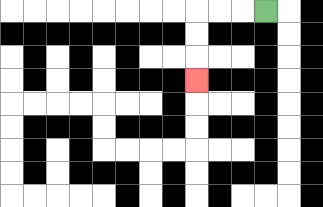{'start': '[11, 0]', 'end': '[8, 3]', 'path_directions': 'L,L,L,D,D,D', 'path_coordinates': '[[11, 0], [10, 0], [9, 0], [8, 0], [8, 1], [8, 2], [8, 3]]'}